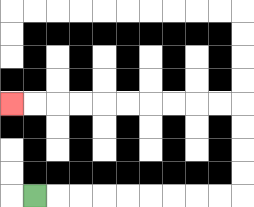{'start': '[1, 8]', 'end': '[0, 4]', 'path_directions': 'R,R,R,R,R,R,R,R,R,U,U,U,U,L,L,L,L,L,L,L,L,L,L', 'path_coordinates': '[[1, 8], [2, 8], [3, 8], [4, 8], [5, 8], [6, 8], [7, 8], [8, 8], [9, 8], [10, 8], [10, 7], [10, 6], [10, 5], [10, 4], [9, 4], [8, 4], [7, 4], [6, 4], [5, 4], [4, 4], [3, 4], [2, 4], [1, 4], [0, 4]]'}